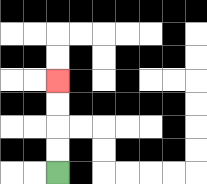{'start': '[2, 7]', 'end': '[2, 3]', 'path_directions': 'U,U,U,U', 'path_coordinates': '[[2, 7], [2, 6], [2, 5], [2, 4], [2, 3]]'}